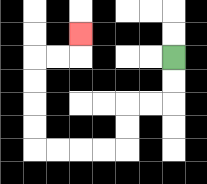{'start': '[7, 2]', 'end': '[3, 1]', 'path_directions': 'D,D,L,L,D,D,L,L,L,L,U,U,U,U,R,R,U', 'path_coordinates': '[[7, 2], [7, 3], [7, 4], [6, 4], [5, 4], [5, 5], [5, 6], [4, 6], [3, 6], [2, 6], [1, 6], [1, 5], [1, 4], [1, 3], [1, 2], [2, 2], [3, 2], [3, 1]]'}